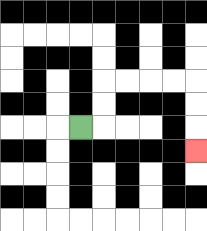{'start': '[3, 5]', 'end': '[8, 6]', 'path_directions': 'R,U,U,R,R,R,R,D,D,D', 'path_coordinates': '[[3, 5], [4, 5], [4, 4], [4, 3], [5, 3], [6, 3], [7, 3], [8, 3], [8, 4], [8, 5], [8, 6]]'}